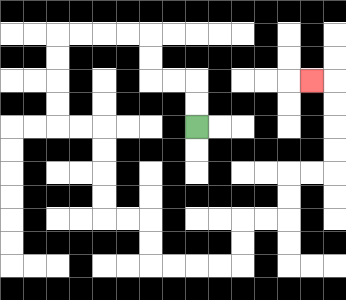{'start': '[8, 5]', 'end': '[13, 3]', 'path_directions': 'U,U,L,L,U,U,L,L,L,L,D,D,D,D,R,R,D,D,D,D,R,R,D,D,R,R,R,R,U,U,R,R,U,U,R,R,U,U,U,U,L', 'path_coordinates': '[[8, 5], [8, 4], [8, 3], [7, 3], [6, 3], [6, 2], [6, 1], [5, 1], [4, 1], [3, 1], [2, 1], [2, 2], [2, 3], [2, 4], [2, 5], [3, 5], [4, 5], [4, 6], [4, 7], [4, 8], [4, 9], [5, 9], [6, 9], [6, 10], [6, 11], [7, 11], [8, 11], [9, 11], [10, 11], [10, 10], [10, 9], [11, 9], [12, 9], [12, 8], [12, 7], [13, 7], [14, 7], [14, 6], [14, 5], [14, 4], [14, 3], [13, 3]]'}